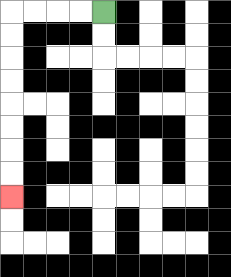{'start': '[4, 0]', 'end': '[0, 8]', 'path_directions': 'L,L,L,L,D,D,D,D,D,D,D,D', 'path_coordinates': '[[4, 0], [3, 0], [2, 0], [1, 0], [0, 0], [0, 1], [0, 2], [0, 3], [0, 4], [0, 5], [0, 6], [0, 7], [0, 8]]'}